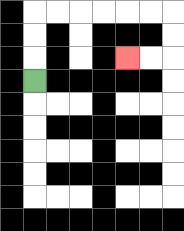{'start': '[1, 3]', 'end': '[5, 2]', 'path_directions': 'U,U,U,R,R,R,R,R,R,D,D,L,L', 'path_coordinates': '[[1, 3], [1, 2], [1, 1], [1, 0], [2, 0], [3, 0], [4, 0], [5, 0], [6, 0], [7, 0], [7, 1], [7, 2], [6, 2], [5, 2]]'}